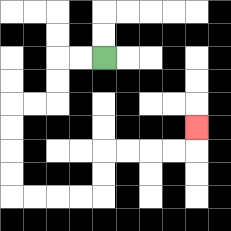{'start': '[4, 2]', 'end': '[8, 5]', 'path_directions': 'L,L,D,D,L,L,D,D,D,D,R,R,R,R,U,U,R,R,R,R,U', 'path_coordinates': '[[4, 2], [3, 2], [2, 2], [2, 3], [2, 4], [1, 4], [0, 4], [0, 5], [0, 6], [0, 7], [0, 8], [1, 8], [2, 8], [3, 8], [4, 8], [4, 7], [4, 6], [5, 6], [6, 6], [7, 6], [8, 6], [8, 5]]'}